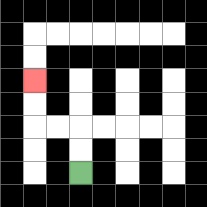{'start': '[3, 7]', 'end': '[1, 3]', 'path_directions': 'U,U,L,L,U,U', 'path_coordinates': '[[3, 7], [3, 6], [3, 5], [2, 5], [1, 5], [1, 4], [1, 3]]'}